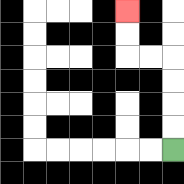{'start': '[7, 6]', 'end': '[5, 0]', 'path_directions': 'U,U,U,U,L,L,U,U', 'path_coordinates': '[[7, 6], [7, 5], [7, 4], [7, 3], [7, 2], [6, 2], [5, 2], [5, 1], [5, 0]]'}